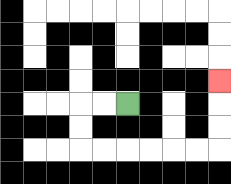{'start': '[5, 4]', 'end': '[9, 3]', 'path_directions': 'L,L,D,D,R,R,R,R,R,R,U,U,U', 'path_coordinates': '[[5, 4], [4, 4], [3, 4], [3, 5], [3, 6], [4, 6], [5, 6], [6, 6], [7, 6], [8, 6], [9, 6], [9, 5], [9, 4], [9, 3]]'}